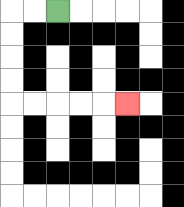{'start': '[2, 0]', 'end': '[5, 4]', 'path_directions': 'L,L,D,D,D,D,R,R,R,R,R', 'path_coordinates': '[[2, 0], [1, 0], [0, 0], [0, 1], [0, 2], [0, 3], [0, 4], [1, 4], [2, 4], [3, 4], [4, 4], [5, 4]]'}